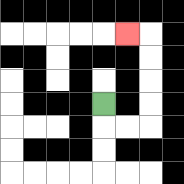{'start': '[4, 4]', 'end': '[5, 1]', 'path_directions': 'D,R,R,U,U,U,U,L', 'path_coordinates': '[[4, 4], [4, 5], [5, 5], [6, 5], [6, 4], [6, 3], [6, 2], [6, 1], [5, 1]]'}